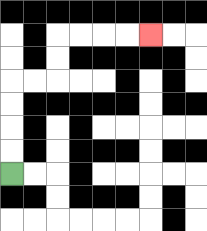{'start': '[0, 7]', 'end': '[6, 1]', 'path_directions': 'U,U,U,U,R,R,U,U,R,R,R,R', 'path_coordinates': '[[0, 7], [0, 6], [0, 5], [0, 4], [0, 3], [1, 3], [2, 3], [2, 2], [2, 1], [3, 1], [4, 1], [5, 1], [6, 1]]'}